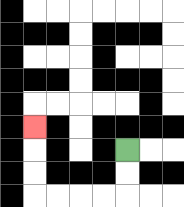{'start': '[5, 6]', 'end': '[1, 5]', 'path_directions': 'D,D,L,L,L,L,U,U,U', 'path_coordinates': '[[5, 6], [5, 7], [5, 8], [4, 8], [3, 8], [2, 8], [1, 8], [1, 7], [1, 6], [1, 5]]'}